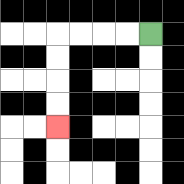{'start': '[6, 1]', 'end': '[2, 5]', 'path_directions': 'L,L,L,L,D,D,D,D', 'path_coordinates': '[[6, 1], [5, 1], [4, 1], [3, 1], [2, 1], [2, 2], [2, 3], [2, 4], [2, 5]]'}